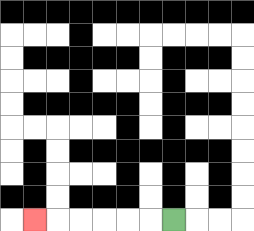{'start': '[7, 9]', 'end': '[1, 9]', 'path_directions': 'L,L,L,L,L,L', 'path_coordinates': '[[7, 9], [6, 9], [5, 9], [4, 9], [3, 9], [2, 9], [1, 9]]'}